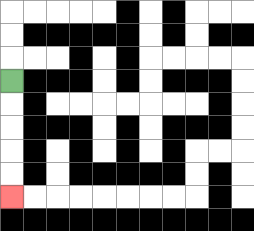{'start': '[0, 3]', 'end': '[0, 8]', 'path_directions': 'D,D,D,D,D', 'path_coordinates': '[[0, 3], [0, 4], [0, 5], [0, 6], [0, 7], [0, 8]]'}